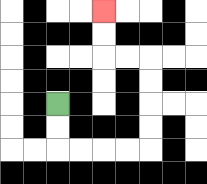{'start': '[2, 4]', 'end': '[4, 0]', 'path_directions': 'D,D,R,R,R,R,U,U,U,U,L,L,U,U', 'path_coordinates': '[[2, 4], [2, 5], [2, 6], [3, 6], [4, 6], [5, 6], [6, 6], [6, 5], [6, 4], [6, 3], [6, 2], [5, 2], [4, 2], [4, 1], [4, 0]]'}